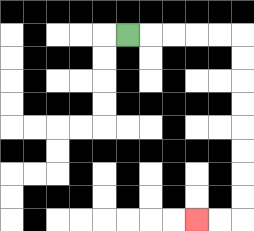{'start': '[5, 1]', 'end': '[8, 9]', 'path_directions': 'R,R,R,R,R,D,D,D,D,D,D,D,D,L,L', 'path_coordinates': '[[5, 1], [6, 1], [7, 1], [8, 1], [9, 1], [10, 1], [10, 2], [10, 3], [10, 4], [10, 5], [10, 6], [10, 7], [10, 8], [10, 9], [9, 9], [8, 9]]'}